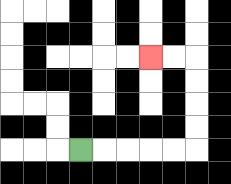{'start': '[3, 6]', 'end': '[6, 2]', 'path_directions': 'R,R,R,R,R,U,U,U,U,L,L', 'path_coordinates': '[[3, 6], [4, 6], [5, 6], [6, 6], [7, 6], [8, 6], [8, 5], [8, 4], [8, 3], [8, 2], [7, 2], [6, 2]]'}